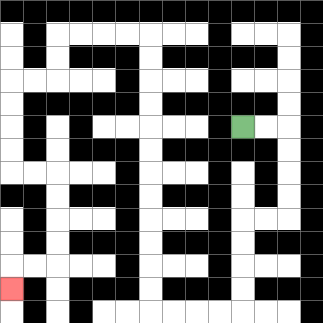{'start': '[10, 5]', 'end': '[0, 12]', 'path_directions': 'R,R,D,D,D,D,L,L,D,D,D,D,L,L,L,L,U,U,U,U,U,U,U,U,U,U,U,U,L,L,L,L,D,D,L,L,D,D,D,D,R,R,D,D,D,D,L,L,D', 'path_coordinates': '[[10, 5], [11, 5], [12, 5], [12, 6], [12, 7], [12, 8], [12, 9], [11, 9], [10, 9], [10, 10], [10, 11], [10, 12], [10, 13], [9, 13], [8, 13], [7, 13], [6, 13], [6, 12], [6, 11], [6, 10], [6, 9], [6, 8], [6, 7], [6, 6], [6, 5], [6, 4], [6, 3], [6, 2], [6, 1], [5, 1], [4, 1], [3, 1], [2, 1], [2, 2], [2, 3], [1, 3], [0, 3], [0, 4], [0, 5], [0, 6], [0, 7], [1, 7], [2, 7], [2, 8], [2, 9], [2, 10], [2, 11], [1, 11], [0, 11], [0, 12]]'}